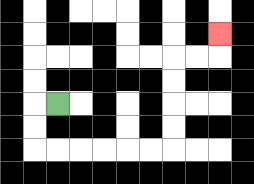{'start': '[2, 4]', 'end': '[9, 1]', 'path_directions': 'L,D,D,R,R,R,R,R,R,U,U,U,U,R,R,U', 'path_coordinates': '[[2, 4], [1, 4], [1, 5], [1, 6], [2, 6], [3, 6], [4, 6], [5, 6], [6, 6], [7, 6], [7, 5], [7, 4], [7, 3], [7, 2], [8, 2], [9, 2], [9, 1]]'}